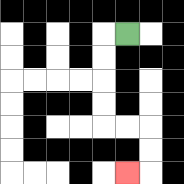{'start': '[5, 1]', 'end': '[5, 7]', 'path_directions': 'L,D,D,D,D,R,R,D,D,L', 'path_coordinates': '[[5, 1], [4, 1], [4, 2], [4, 3], [4, 4], [4, 5], [5, 5], [6, 5], [6, 6], [6, 7], [5, 7]]'}